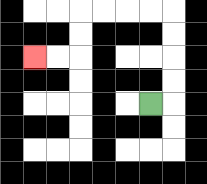{'start': '[6, 4]', 'end': '[1, 2]', 'path_directions': 'R,U,U,U,U,L,L,L,L,D,D,L,L', 'path_coordinates': '[[6, 4], [7, 4], [7, 3], [7, 2], [7, 1], [7, 0], [6, 0], [5, 0], [4, 0], [3, 0], [3, 1], [3, 2], [2, 2], [1, 2]]'}